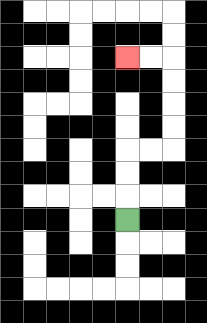{'start': '[5, 9]', 'end': '[5, 2]', 'path_directions': 'U,U,U,R,R,U,U,U,U,L,L', 'path_coordinates': '[[5, 9], [5, 8], [5, 7], [5, 6], [6, 6], [7, 6], [7, 5], [7, 4], [7, 3], [7, 2], [6, 2], [5, 2]]'}